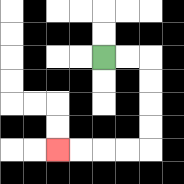{'start': '[4, 2]', 'end': '[2, 6]', 'path_directions': 'R,R,D,D,D,D,L,L,L,L', 'path_coordinates': '[[4, 2], [5, 2], [6, 2], [6, 3], [6, 4], [6, 5], [6, 6], [5, 6], [4, 6], [3, 6], [2, 6]]'}